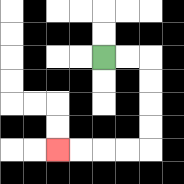{'start': '[4, 2]', 'end': '[2, 6]', 'path_directions': 'R,R,D,D,D,D,L,L,L,L', 'path_coordinates': '[[4, 2], [5, 2], [6, 2], [6, 3], [6, 4], [6, 5], [6, 6], [5, 6], [4, 6], [3, 6], [2, 6]]'}